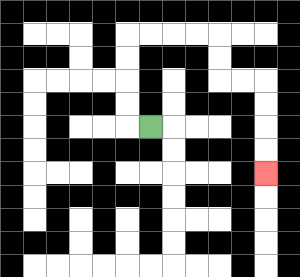{'start': '[6, 5]', 'end': '[11, 7]', 'path_directions': 'L,U,U,U,U,R,R,R,R,D,D,R,R,D,D,D,D', 'path_coordinates': '[[6, 5], [5, 5], [5, 4], [5, 3], [5, 2], [5, 1], [6, 1], [7, 1], [8, 1], [9, 1], [9, 2], [9, 3], [10, 3], [11, 3], [11, 4], [11, 5], [11, 6], [11, 7]]'}